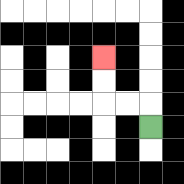{'start': '[6, 5]', 'end': '[4, 2]', 'path_directions': 'U,L,L,U,U', 'path_coordinates': '[[6, 5], [6, 4], [5, 4], [4, 4], [4, 3], [4, 2]]'}